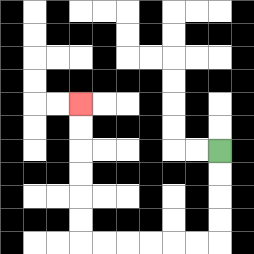{'start': '[9, 6]', 'end': '[3, 4]', 'path_directions': 'D,D,D,D,L,L,L,L,L,L,U,U,U,U,U,U', 'path_coordinates': '[[9, 6], [9, 7], [9, 8], [9, 9], [9, 10], [8, 10], [7, 10], [6, 10], [5, 10], [4, 10], [3, 10], [3, 9], [3, 8], [3, 7], [3, 6], [3, 5], [3, 4]]'}